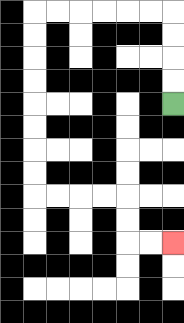{'start': '[7, 4]', 'end': '[7, 10]', 'path_directions': 'U,U,U,U,L,L,L,L,L,L,D,D,D,D,D,D,D,D,R,R,R,R,D,D,R,R', 'path_coordinates': '[[7, 4], [7, 3], [7, 2], [7, 1], [7, 0], [6, 0], [5, 0], [4, 0], [3, 0], [2, 0], [1, 0], [1, 1], [1, 2], [1, 3], [1, 4], [1, 5], [1, 6], [1, 7], [1, 8], [2, 8], [3, 8], [4, 8], [5, 8], [5, 9], [5, 10], [6, 10], [7, 10]]'}